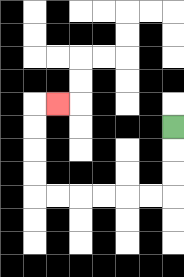{'start': '[7, 5]', 'end': '[2, 4]', 'path_directions': 'D,D,D,L,L,L,L,L,L,U,U,U,U,R', 'path_coordinates': '[[7, 5], [7, 6], [7, 7], [7, 8], [6, 8], [5, 8], [4, 8], [3, 8], [2, 8], [1, 8], [1, 7], [1, 6], [1, 5], [1, 4], [2, 4]]'}